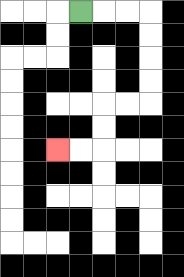{'start': '[3, 0]', 'end': '[2, 6]', 'path_directions': 'R,R,R,D,D,D,D,L,L,D,D,L,L', 'path_coordinates': '[[3, 0], [4, 0], [5, 0], [6, 0], [6, 1], [6, 2], [6, 3], [6, 4], [5, 4], [4, 4], [4, 5], [4, 6], [3, 6], [2, 6]]'}